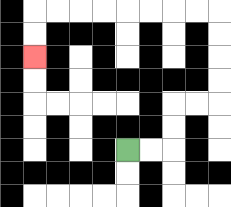{'start': '[5, 6]', 'end': '[1, 2]', 'path_directions': 'R,R,U,U,R,R,U,U,U,U,L,L,L,L,L,L,L,L,D,D', 'path_coordinates': '[[5, 6], [6, 6], [7, 6], [7, 5], [7, 4], [8, 4], [9, 4], [9, 3], [9, 2], [9, 1], [9, 0], [8, 0], [7, 0], [6, 0], [5, 0], [4, 0], [3, 0], [2, 0], [1, 0], [1, 1], [1, 2]]'}